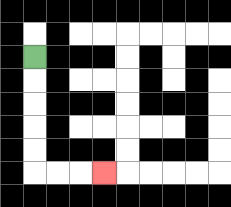{'start': '[1, 2]', 'end': '[4, 7]', 'path_directions': 'D,D,D,D,D,R,R,R', 'path_coordinates': '[[1, 2], [1, 3], [1, 4], [1, 5], [1, 6], [1, 7], [2, 7], [3, 7], [4, 7]]'}